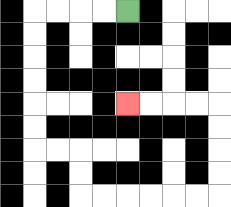{'start': '[5, 0]', 'end': '[5, 4]', 'path_directions': 'L,L,L,L,D,D,D,D,D,D,R,R,D,D,R,R,R,R,R,R,U,U,U,U,L,L,L,L', 'path_coordinates': '[[5, 0], [4, 0], [3, 0], [2, 0], [1, 0], [1, 1], [1, 2], [1, 3], [1, 4], [1, 5], [1, 6], [2, 6], [3, 6], [3, 7], [3, 8], [4, 8], [5, 8], [6, 8], [7, 8], [8, 8], [9, 8], [9, 7], [9, 6], [9, 5], [9, 4], [8, 4], [7, 4], [6, 4], [5, 4]]'}